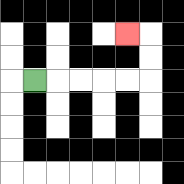{'start': '[1, 3]', 'end': '[5, 1]', 'path_directions': 'R,R,R,R,R,U,U,L', 'path_coordinates': '[[1, 3], [2, 3], [3, 3], [4, 3], [5, 3], [6, 3], [6, 2], [6, 1], [5, 1]]'}